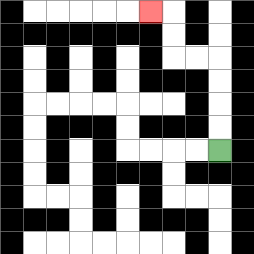{'start': '[9, 6]', 'end': '[6, 0]', 'path_directions': 'U,U,U,U,L,L,U,U,L', 'path_coordinates': '[[9, 6], [9, 5], [9, 4], [9, 3], [9, 2], [8, 2], [7, 2], [7, 1], [7, 0], [6, 0]]'}